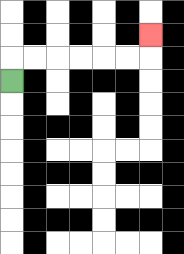{'start': '[0, 3]', 'end': '[6, 1]', 'path_directions': 'U,R,R,R,R,R,R,U', 'path_coordinates': '[[0, 3], [0, 2], [1, 2], [2, 2], [3, 2], [4, 2], [5, 2], [6, 2], [6, 1]]'}